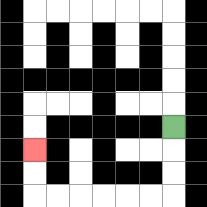{'start': '[7, 5]', 'end': '[1, 6]', 'path_directions': 'D,D,D,L,L,L,L,L,L,U,U', 'path_coordinates': '[[7, 5], [7, 6], [7, 7], [7, 8], [6, 8], [5, 8], [4, 8], [3, 8], [2, 8], [1, 8], [1, 7], [1, 6]]'}